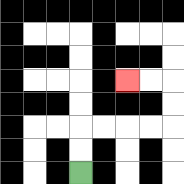{'start': '[3, 7]', 'end': '[5, 3]', 'path_directions': 'U,U,R,R,R,R,U,U,L,L', 'path_coordinates': '[[3, 7], [3, 6], [3, 5], [4, 5], [5, 5], [6, 5], [7, 5], [7, 4], [7, 3], [6, 3], [5, 3]]'}